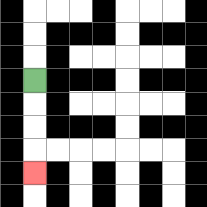{'start': '[1, 3]', 'end': '[1, 7]', 'path_directions': 'D,D,D,D', 'path_coordinates': '[[1, 3], [1, 4], [1, 5], [1, 6], [1, 7]]'}